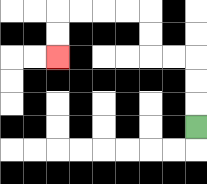{'start': '[8, 5]', 'end': '[2, 2]', 'path_directions': 'U,U,U,L,L,U,U,L,L,L,L,D,D', 'path_coordinates': '[[8, 5], [8, 4], [8, 3], [8, 2], [7, 2], [6, 2], [6, 1], [6, 0], [5, 0], [4, 0], [3, 0], [2, 0], [2, 1], [2, 2]]'}